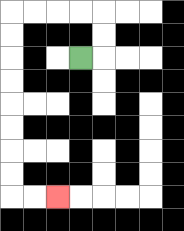{'start': '[3, 2]', 'end': '[2, 8]', 'path_directions': 'R,U,U,L,L,L,L,D,D,D,D,D,D,D,D,R,R', 'path_coordinates': '[[3, 2], [4, 2], [4, 1], [4, 0], [3, 0], [2, 0], [1, 0], [0, 0], [0, 1], [0, 2], [0, 3], [0, 4], [0, 5], [0, 6], [0, 7], [0, 8], [1, 8], [2, 8]]'}